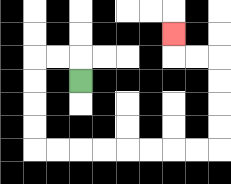{'start': '[3, 3]', 'end': '[7, 1]', 'path_directions': 'U,L,L,D,D,D,D,R,R,R,R,R,R,R,R,U,U,U,U,L,L,U', 'path_coordinates': '[[3, 3], [3, 2], [2, 2], [1, 2], [1, 3], [1, 4], [1, 5], [1, 6], [2, 6], [3, 6], [4, 6], [5, 6], [6, 6], [7, 6], [8, 6], [9, 6], [9, 5], [9, 4], [9, 3], [9, 2], [8, 2], [7, 2], [7, 1]]'}